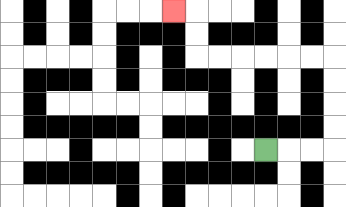{'start': '[11, 6]', 'end': '[7, 0]', 'path_directions': 'R,R,R,U,U,U,U,L,L,L,L,L,L,U,U,L', 'path_coordinates': '[[11, 6], [12, 6], [13, 6], [14, 6], [14, 5], [14, 4], [14, 3], [14, 2], [13, 2], [12, 2], [11, 2], [10, 2], [9, 2], [8, 2], [8, 1], [8, 0], [7, 0]]'}